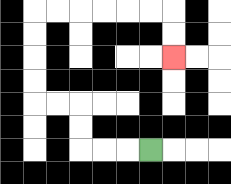{'start': '[6, 6]', 'end': '[7, 2]', 'path_directions': 'L,L,L,U,U,L,L,U,U,U,U,R,R,R,R,R,R,D,D', 'path_coordinates': '[[6, 6], [5, 6], [4, 6], [3, 6], [3, 5], [3, 4], [2, 4], [1, 4], [1, 3], [1, 2], [1, 1], [1, 0], [2, 0], [3, 0], [4, 0], [5, 0], [6, 0], [7, 0], [7, 1], [7, 2]]'}